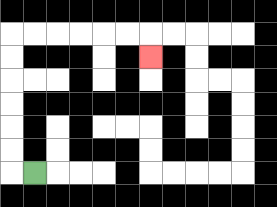{'start': '[1, 7]', 'end': '[6, 2]', 'path_directions': 'L,U,U,U,U,U,U,R,R,R,R,R,R,D', 'path_coordinates': '[[1, 7], [0, 7], [0, 6], [0, 5], [0, 4], [0, 3], [0, 2], [0, 1], [1, 1], [2, 1], [3, 1], [4, 1], [5, 1], [6, 1], [6, 2]]'}